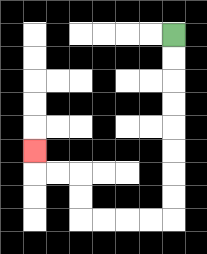{'start': '[7, 1]', 'end': '[1, 6]', 'path_directions': 'D,D,D,D,D,D,D,D,L,L,L,L,U,U,L,L,U', 'path_coordinates': '[[7, 1], [7, 2], [7, 3], [7, 4], [7, 5], [7, 6], [7, 7], [7, 8], [7, 9], [6, 9], [5, 9], [4, 9], [3, 9], [3, 8], [3, 7], [2, 7], [1, 7], [1, 6]]'}